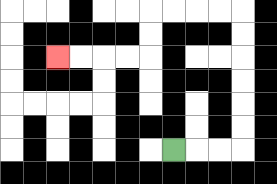{'start': '[7, 6]', 'end': '[2, 2]', 'path_directions': 'R,R,R,U,U,U,U,U,U,L,L,L,L,D,D,L,L,L,L', 'path_coordinates': '[[7, 6], [8, 6], [9, 6], [10, 6], [10, 5], [10, 4], [10, 3], [10, 2], [10, 1], [10, 0], [9, 0], [8, 0], [7, 0], [6, 0], [6, 1], [6, 2], [5, 2], [4, 2], [3, 2], [2, 2]]'}